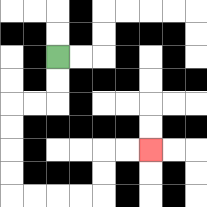{'start': '[2, 2]', 'end': '[6, 6]', 'path_directions': 'D,D,L,L,D,D,D,D,R,R,R,R,U,U,R,R', 'path_coordinates': '[[2, 2], [2, 3], [2, 4], [1, 4], [0, 4], [0, 5], [0, 6], [0, 7], [0, 8], [1, 8], [2, 8], [3, 8], [4, 8], [4, 7], [4, 6], [5, 6], [6, 6]]'}